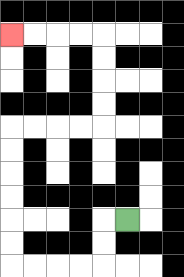{'start': '[5, 9]', 'end': '[0, 1]', 'path_directions': 'L,D,D,L,L,L,L,U,U,U,U,U,U,R,R,R,R,U,U,U,U,L,L,L,L', 'path_coordinates': '[[5, 9], [4, 9], [4, 10], [4, 11], [3, 11], [2, 11], [1, 11], [0, 11], [0, 10], [0, 9], [0, 8], [0, 7], [0, 6], [0, 5], [1, 5], [2, 5], [3, 5], [4, 5], [4, 4], [4, 3], [4, 2], [4, 1], [3, 1], [2, 1], [1, 1], [0, 1]]'}